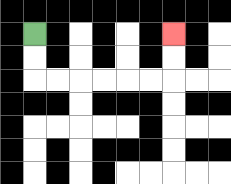{'start': '[1, 1]', 'end': '[7, 1]', 'path_directions': 'D,D,R,R,R,R,R,R,U,U', 'path_coordinates': '[[1, 1], [1, 2], [1, 3], [2, 3], [3, 3], [4, 3], [5, 3], [6, 3], [7, 3], [7, 2], [7, 1]]'}